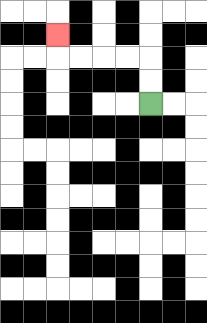{'start': '[6, 4]', 'end': '[2, 1]', 'path_directions': 'U,U,L,L,L,L,U', 'path_coordinates': '[[6, 4], [6, 3], [6, 2], [5, 2], [4, 2], [3, 2], [2, 2], [2, 1]]'}